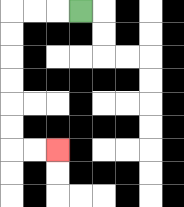{'start': '[3, 0]', 'end': '[2, 6]', 'path_directions': 'L,L,L,D,D,D,D,D,D,R,R', 'path_coordinates': '[[3, 0], [2, 0], [1, 0], [0, 0], [0, 1], [0, 2], [0, 3], [0, 4], [0, 5], [0, 6], [1, 6], [2, 6]]'}